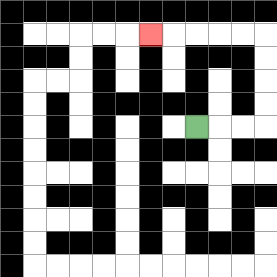{'start': '[8, 5]', 'end': '[6, 1]', 'path_directions': 'R,R,R,U,U,U,U,L,L,L,L,L', 'path_coordinates': '[[8, 5], [9, 5], [10, 5], [11, 5], [11, 4], [11, 3], [11, 2], [11, 1], [10, 1], [9, 1], [8, 1], [7, 1], [6, 1]]'}